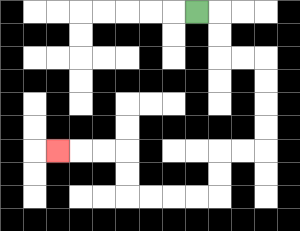{'start': '[8, 0]', 'end': '[2, 6]', 'path_directions': 'R,D,D,R,R,D,D,D,D,L,L,D,D,L,L,L,L,U,U,L,L,L', 'path_coordinates': '[[8, 0], [9, 0], [9, 1], [9, 2], [10, 2], [11, 2], [11, 3], [11, 4], [11, 5], [11, 6], [10, 6], [9, 6], [9, 7], [9, 8], [8, 8], [7, 8], [6, 8], [5, 8], [5, 7], [5, 6], [4, 6], [3, 6], [2, 6]]'}